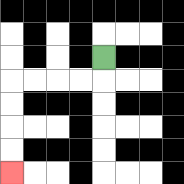{'start': '[4, 2]', 'end': '[0, 7]', 'path_directions': 'D,L,L,L,L,D,D,D,D', 'path_coordinates': '[[4, 2], [4, 3], [3, 3], [2, 3], [1, 3], [0, 3], [0, 4], [0, 5], [0, 6], [0, 7]]'}